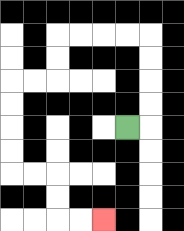{'start': '[5, 5]', 'end': '[4, 9]', 'path_directions': 'R,U,U,U,U,L,L,L,L,D,D,L,L,D,D,D,D,R,R,D,D,R,R', 'path_coordinates': '[[5, 5], [6, 5], [6, 4], [6, 3], [6, 2], [6, 1], [5, 1], [4, 1], [3, 1], [2, 1], [2, 2], [2, 3], [1, 3], [0, 3], [0, 4], [0, 5], [0, 6], [0, 7], [1, 7], [2, 7], [2, 8], [2, 9], [3, 9], [4, 9]]'}